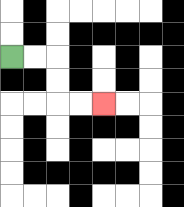{'start': '[0, 2]', 'end': '[4, 4]', 'path_directions': 'R,R,D,D,R,R', 'path_coordinates': '[[0, 2], [1, 2], [2, 2], [2, 3], [2, 4], [3, 4], [4, 4]]'}